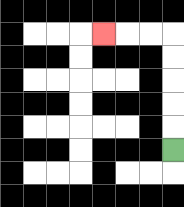{'start': '[7, 6]', 'end': '[4, 1]', 'path_directions': 'U,U,U,U,U,L,L,L', 'path_coordinates': '[[7, 6], [7, 5], [7, 4], [7, 3], [7, 2], [7, 1], [6, 1], [5, 1], [4, 1]]'}